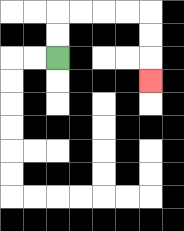{'start': '[2, 2]', 'end': '[6, 3]', 'path_directions': 'U,U,R,R,R,R,D,D,D', 'path_coordinates': '[[2, 2], [2, 1], [2, 0], [3, 0], [4, 0], [5, 0], [6, 0], [6, 1], [6, 2], [6, 3]]'}